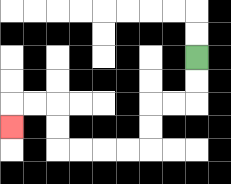{'start': '[8, 2]', 'end': '[0, 5]', 'path_directions': 'D,D,L,L,D,D,L,L,L,L,U,U,L,L,D', 'path_coordinates': '[[8, 2], [8, 3], [8, 4], [7, 4], [6, 4], [6, 5], [6, 6], [5, 6], [4, 6], [3, 6], [2, 6], [2, 5], [2, 4], [1, 4], [0, 4], [0, 5]]'}